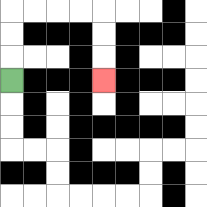{'start': '[0, 3]', 'end': '[4, 3]', 'path_directions': 'U,U,U,R,R,R,R,D,D,D', 'path_coordinates': '[[0, 3], [0, 2], [0, 1], [0, 0], [1, 0], [2, 0], [3, 0], [4, 0], [4, 1], [4, 2], [4, 3]]'}